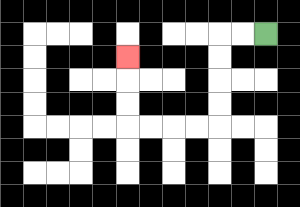{'start': '[11, 1]', 'end': '[5, 2]', 'path_directions': 'L,L,D,D,D,D,L,L,L,L,U,U,U', 'path_coordinates': '[[11, 1], [10, 1], [9, 1], [9, 2], [9, 3], [9, 4], [9, 5], [8, 5], [7, 5], [6, 5], [5, 5], [5, 4], [5, 3], [5, 2]]'}